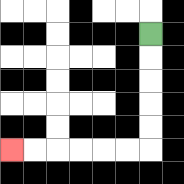{'start': '[6, 1]', 'end': '[0, 6]', 'path_directions': 'D,D,D,D,D,L,L,L,L,L,L', 'path_coordinates': '[[6, 1], [6, 2], [6, 3], [6, 4], [6, 5], [6, 6], [5, 6], [4, 6], [3, 6], [2, 6], [1, 6], [0, 6]]'}